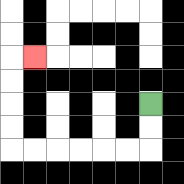{'start': '[6, 4]', 'end': '[1, 2]', 'path_directions': 'D,D,L,L,L,L,L,L,U,U,U,U,R', 'path_coordinates': '[[6, 4], [6, 5], [6, 6], [5, 6], [4, 6], [3, 6], [2, 6], [1, 6], [0, 6], [0, 5], [0, 4], [0, 3], [0, 2], [1, 2]]'}